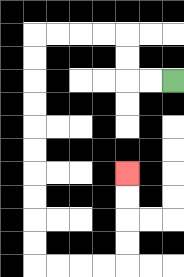{'start': '[7, 3]', 'end': '[5, 7]', 'path_directions': 'L,L,U,U,L,L,L,L,D,D,D,D,D,D,D,D,D,D,R,R,R,R,U,U,U,U', 'path_coordinates': '[[7, 3], [6, 3], [5, 3], [5, 2], [5, 1], [4, 1], [3, 1], [2, 1], [1, 1], [1, 2], [1, 3], [1, 4], [1, 5], [1, 6], [1, 7], [1, 8], [1, 9], [1, 10], [1, 11], [2, 11], [3, 11], [4, 11], [5, 11], [5, 10], [5, 9], [5, 8], [5, 7]]'}